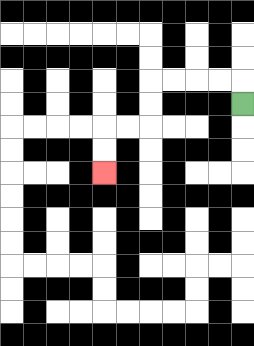{'start': '[10, 4]', 'end': '[4, 7]', 'path_directions': 'U,L,L,L,L,D,D,L,L,D,D', 'path_coordinates': '[[10, 4], [10, 3], [9, 3], [8, 3], [7, 3], [6, 3], [6, 4], [6, 5], [5, 5], [4, 5], [4, 6], [4, 7]]'}